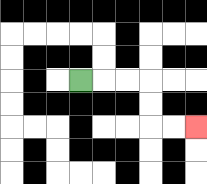{'start': '[3, 3]', 'end': '[8, 5]', 'path_directions': 'R,R,R,D,D,R,R', 'path_coordinates': '[[3, 3], [4, 3], [5, 3], [6, 3], [6, 4], [6, 5], [7, 5], [8, 5]]'}